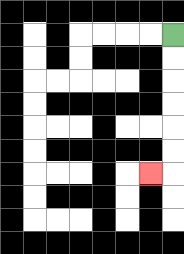{'start': '[7, 1]', 'end': '[6, 7]', 'path_directions': 'D,D,D,D,D,D,L', 'path_coordinates': '[[7, 1], [7, 2], [7, 3], [7, 4], [7, 5], [7, 6], [7, 7], [6, 7]]'}